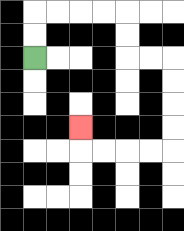{'start': '[1, 2]', 'end': '[3, 5]', 'path_directions': 'U,U,R,R,R,R,D,D,R,R,D,D,D,D,L,L,L,L,U', 'path_coordinates': '[[1, 2], [1, 1], [1, 0], [2, 0], [3, 0], [4, 0], [5, 0], [5, 1], [5, 2], [6, 2], [7, 2], [7, 3], [7, 4], [7, 5], [7, 6], [6, 6], [5, 6], [4, 6], [3, 6], [3, 5]]'}